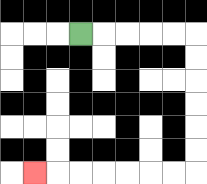{'start': '[3, 1]', 'end': '[1, 7]', 'path_directions': 'R,R,R,R,R,D,D,D,D,D,D,L,L,L,L,L,L,L', 'path_coordinates': '[[3, 1], [4, 1], [5, 1], [6, 1], [7, 1], [8, 1], [8, 2], [8, 3], [8, 4], [8, 5], [8, 6], [8, 7], [7, 7], [6, 7], [5, 7], [4, 7], [3, 7], [2, 7], [1, 7]]'}